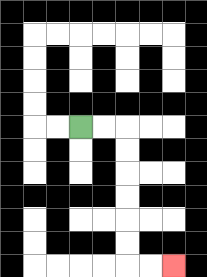{'start': '[3, 5]', 'end': '[7, 11]', 'path_directions': 'R,R,D,D,D,D,D,D,R,R', 'path_coordinates': '[[3, 5], [4, 5], [5, 5], [5, 6], [5, 7], [5, 8], [5, 9], [5, 10], [5, 11], [6, 11], [7, 11]]'}